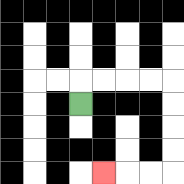{'start': '[3, 4]', 'end': '[4, 7]', 'path_directions': 'U,R,R,R,R,D,D,D,D,L,L,L', 'path_coordinates': '[[3, 4], [3, 3], [4, 3], [5, 3], [6, 3], [7, 3], [7, 4], [7, 5], [7, 6], [7, 7], [6, 7], [5, 7], [4, 7]]'}